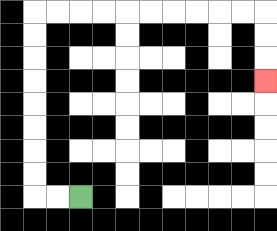{'start': '[3, 8]', 'end': '[11, 3]', 'path_directions': 'L,L,U,U,U,U,U,U,U,U,R,R,R,R,R,R,R,R,R,R,D,D,D', 'path_coordinates': '[[3, 8], [2, 8], [1, 8], [1, 7], [1, 6], [1, 5], [1, 4], [1, 3], [1, 2], [1, 1], [1, 0], [2, 0], [3, 0], [4, 0], [5, 0], [6, 0], [7, 0], [8, 0], [9, 0], [10, 0], [11, 0], [11, 1], [11, 2], [11, 3]]'}